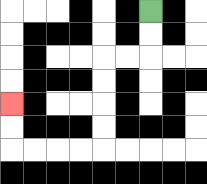{'start': '[6, 0]', 'end': '[0, 4]', 'path_directions': 'D,D,L,L,D,D,D,D,L,L,L,L,U,U', 'path_coordinates': '[[6, 0], [6, 1], [6, 2], [5, 2], [4, 2], [4, 3], [4, 4], [4, 5], [4, 6], [3, 6], [2, 6], [1, 6], [0, 6], [0, 5], [0, 4]]'}